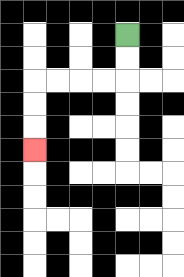{'start': '[5, 1]', 'end': '[1, 6]', 'path_directions': 'D,D,L,L,L,L,D,D,D', 'path_coordinates': '[[5, 1], [5, 2], [5, 3], [4, 3], [3, 3], [2, 3], [1, 3], [1, 4], [1, 5], [1, 6]]'}